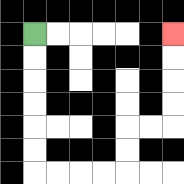{'start': '[1, 1]', 'end': '[7, 1]', 'path_directions': 'D,D,D,D,D,D,R,R,R,R,U,U,R,R,U,U,U,U', 'path_coordinates': '[[1, 1], [1, 2], [1, 3], [1, 4], [1, 5], [1, 6], [1, 7], [2, 7], [3, 7], [4, 7], [5, 7], [5, 6], [5, 5], [6, 5], [7, 5], [7, 4], [7, 3], [7, 2], [7, 1]]'}